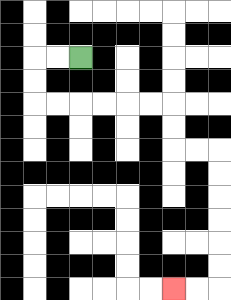{'start': '[3, 2]', 'end': '[7, 12]', 'path_directions': 'L,L,D,D,R,R,R,R,R,R,D,D,R,R,D,D,D,D,D,D,L,L', 'path_coordinates': '[[3, 2], [2, 2], [1, 2], [1, 3], [1, 4], [2, 4], [3, 4], [4, 4], [5, 4], [6, 4], [7, 4], [7, 5], [7, 6], [8, 6], [9, 6], [9, 7], [9, 8], [9, 9], [9, 10], [9, 11], [9, 12], [8, 12], [7, 12]]'}